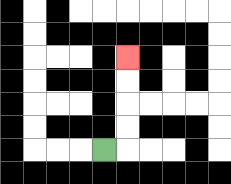{'start': '[4, 6]', 'end': '[5, 2]', 'path_directions': 'R,U,U,U,U', 'path_coordinates': '[[4, 6], [5, 6], [5, 5], [5, 4], [5, 3], [5, 2]]'}